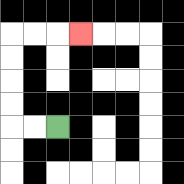{'start': '[2, 5]', 'end': '[3, 1]', 'path_directions': 'L,L,U,U,U,U,R,R,R', 'path_coordinates': '[[2, 5], [1, 5], [0, 5], [0, 4], [0, 3], [0, 2], [0, 1], [1, 1], [2, 1], [3, 1]]'}